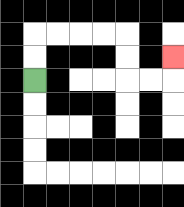{'start': '[1, 3]', 'end': '[7, 2]', 'path_directions': 'U,U,R,R,R,R,D,D,R,R,U', 'path_coordinates': '[[1, 3], [1, 2], [1, 1], [2, 1], [3, 1], [4, 1], [5, 1], [5, 2], [5, 3], [6, 3], [7, 3], [7, 2]]'}